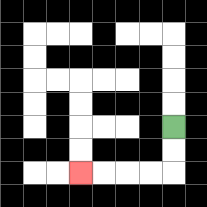{'start': '[7, 5]', 'end': '[3, 7]', 'path_directions': 'D,D,L,L,L,L', 'path_coordinates': '[[7, 5], [7, 6], [7, 7], [6, 7], [5, 7], [4, 7], [3, 7]]'}